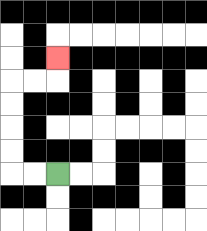{'start': '[2, 7]', 'end': '[2, 2]', 'path_directions': 'L,L,U,U,U,U,R,R,U', 'path_coordinates': '[[2, 7], [1, 7], [0, 7], [0, 6], [0, 5], [0, 4], [0, 3], [1, 3], [2, 3], [2, 2]]'}